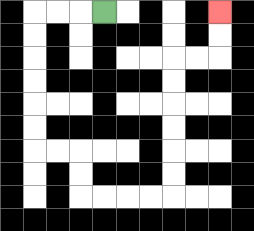{'start': '[4, 0]', 'end': '[9, 0]', 'path_directions': 'L,L,L,D,D,D,D,D,D,R,R,D,D,R,R,R,R,U,U,U,U,U,U,R,R,U,U', 'path_coordinates': '[[4, 0], [3, 0], [2, 0], [1, 0], [1, 1], [1, 2], [1, 3], [1, 4], [1, 5], [1, 6], [2, 6], [3, 6], [3, 7], [3, 8], [4, 8], [5, 8], [6, 8], [7, 8], [7, 7], [7, 6], [7, 5], [7, 4], [7, 3], [7, 2], [8, 2], [9, 2], [9, 1], [9, 0]]'}